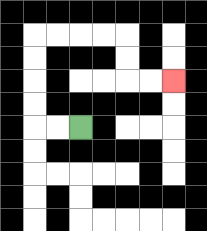{'start': '[3, 5]', 'end': '[7, 3]', 'path_directions': 'L,L,U,U,U,U,R,R,R,R,D,D,R,R', 'path_coordinates': '[[3, 5], [2, 5], [1, 5], [1, 4], [1, 3], [1, 2], [1, 1], [2, 1], [3, 1], [4, 1], [5, 1], [5, 2], [5, 3], [6, 3], [7, 3]]'}